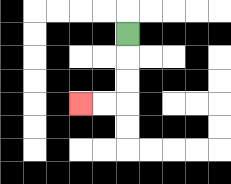{'start': '[5, 1]', 'end': '[3, 4]', 'path_directions': 'D,D,D,L,L', 'path_coordinates': '[[5, 1], [5, 2], [5, 3], [5, 4], [4, 4], [3, 4]]'}